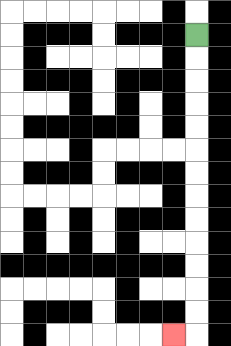{'start': '[8, 1]', 'end': '[7, 14]', 'path_directions': 'D,D,D,D,D,D,D,D,D,D,D,D,D,L', 'path_coordinates': '[[8, 1], [8, 2], [8, 3], [8, 4], [8, 5], [8, 6], [8, 7], [8, 8], [8, 9], [8, 10], [8, 11], [8, 12], [8, 13], [8, 14], [7, 14]]'}